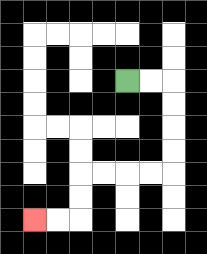{'start': '[5, 3]', 'end': '[1, 9]', 'path_directions': 'R,R,D,D,D,D,L,L,L,L,D,D,L,L', 'path_coordinates': '[[5, 3], [6, 3], [7, 3], [7, 4], [7, 5], [7, 6], [7, 7], [6, 7], [5, 7], [4, 7], [3, 7], [3, 8], [3, 9], [2, 9], [1, 9]]'}